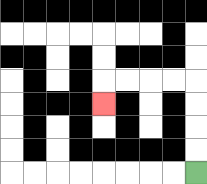{'start': '[8, 7]', 'end': '[4, 4]', 'path_directions': 'U,U,U,U,L,L,L,L,D', 'path_coordinates': '[[8, 7], [8, 6], [8, 5], [8, 4], [8, 3], [7, 3], [6, 3], [5, 3], [4, 3], [4, 4]]'}